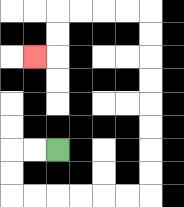{'start': '[2, 6]', 'end': '[1, 2]', 'path_directions': 'L,L,D,D,R,R,R,R,R,R,U,U,U,U,U,U,U,U,L,L,L,L,D,D,L', 'path_coordinates': '[[2, 6], [1, 6], [0, 6], [0, 7], [0, 8], [1, 8], [2, 8], [3, 8], [4, 8], [5, 8], [6, 8], [6, 7], [6, 6], [6, 5], [6, 4], [6, 3], [6, 2], [6, 1], [6, 0], [5, 0], [4, 0], [3, 0], [2, 0], [2, 1], [2, 2], [1, 2]]'}